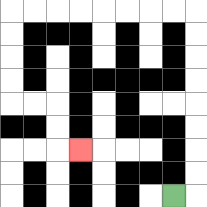{'start': '[7, 8]', 'end': '[3, 6]', 'path_directions': 'R,U,U,U,U,U,U,U,U,L,L,L,L,L,L,L,L,D,D,D,D,R,R,D,D,R', 'path_coordinates': '[[7, 8], [8, 8], [8, 7], [8, 6], [8, 5], [8, 4], [8, 3], [8, 2], [8, 1], [8, 0], [7, 0], [6, 0], [5, 0], [4, 0], [3, 0], [2, 0], [1, 0], [0, 0], [0, 1], [0, 2], [0, 3], [0, 4], [1, 4], [2, 4], [2, 5], [2, 6], [3, 6]]'}